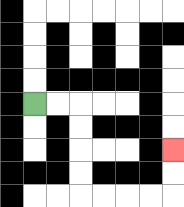{'start': '[1, 4]', 'end': '[7, 6]', 'path_directions': 'R,R,D,D,D,D,R,R,R,R,U,U', 'path_coordinates': '[[1, 4], [2, 4], [3, 4], [3, 5], [3, 6], [3, 7], [3, 8], [4, 8], [5, 8], [6, 8], [7, 8], [7, 7], [7, 6]]'}